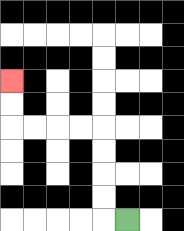{'start': '[5, 9]', 'end': '[0, 3]', 'path_directions': 'L,U,U,U,U,L,L,L,L,U,U', 'path_coordinates': '[[5, 9], [4, 9], [4, 8], [4, 7], [4, 6], [4, 5], [3, 5], [2, 5], [1, 5], [0, 5], [0, 4], [0, 3]]'}